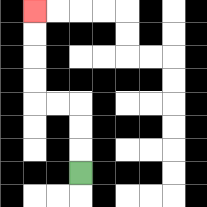{'start': '[3, 7]', 'end': '[1, 0]', 'path_directions': 'U,U,U,L,L,U,U,U,U', 'path_coordinates': '[[3, 7], [3, 6], [3, 5], [3, 4], [2, 4], [1, 4], [1, 3], [1, 2], [1, 1], [1, 0]]'}